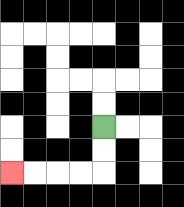{'start': '[4, 5]', 'end': '[0, 7]', 'path_directions': 'D,D,L,L,L,L', 'path_coordinates': '[[4, 5], [4, 6], [4, 7], [3, 7], [2, 7], [1, 7], [0, 7]]'}